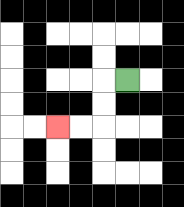{'start': '[5, 3]', 'end': '[2, 5]', 'path_directions': 'L,D,D,L,L', 'path_coordinates': '[[5, 3], [4, 3], [4, 4], [4, 5], [3, 5], [2, 5]]'}